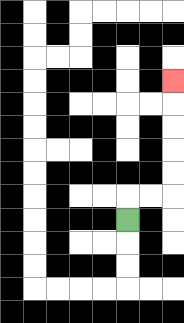{'start': '[5, 9]', 'end': '[7, 3]', 'path_directions': 'U,R,R,U,U,U,U,U', 'path_coordinates': '[[5, 9], [5, 8], [6, 8], [7, 8], [7, 7], [7, 6], [7, 5], [7, 4], [7, 3]]'}